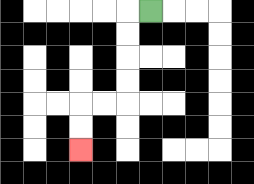{'start': '[6, 0]', 'end': '[3, 6]', 'path_directions': 'L,D,D,D,D,L,L,D,D', 'path_coordinates': '[[6, 0], [5, 0], [5, 1], [5, 2], [5, 3], [5, 4], [4, 4], [3, 4], [3, 5], [3, 6]]'}